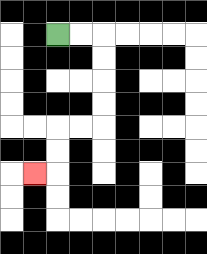{'start': '[2, 1]', 'end': '[1, 7]', 'path_directions': 'R,R,D,D,D,D,L,L,D,D,L', 'path_coordinates': '[[2, 1], [3, 1], [4, 1], [4, 2], [4, 3], [4, 4], [4, 5], [3, 5], [2, 5], [2, 6], [2, 7], [1, 7]]'}